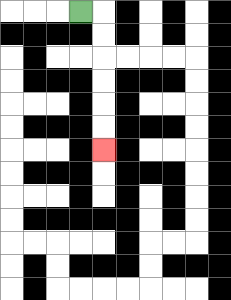{'start': '[3, 0]', 'end': '[4, 6]', 'path_directions': 'R,D,D,D,D,D,D', 'path_coordinates': '[[3, 0], [4, 0], [4, 1], [4, 2], [4, 3], [4, 4], [4, 5], [4, 6]]'}